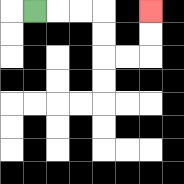{'start': '[1, 0]', 'end': '[6, 0]', 'path_directions': 'R,R,R,D,D,R,R,U,U', 'path_coordinates': '[[1, 0], [2, 0], [3, 0], [4, 0], [4, 1], [4, 2], [5, 2], [6, 2], [6, 1], [6, 0]]'}